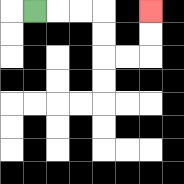{'start': '[1, 0]', 'end': '[6, 0]', 'path_directions': 'R,R,R,D,D,R,R,U,U', 'path_coordinates': '[[1, 0], [2, 0], [3, 0], [4, 0], [4, 1], [4, 2], [5, 2], [6, 2], [6, 1], [6, 0]]'}